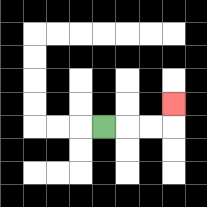{'start': '[4, 5]', 'end': '[7, 4]', 'path_directions': 'R,R,R,U', 'path_coordinates': '[[4, 5], [5, 5], [6, 5], [7, 5], [7, 4]]'}